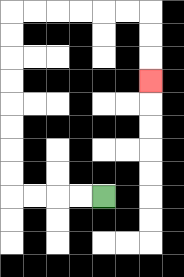{'start': '[4, 8]', 'end': '[6, 3]', 'path_directions': 'L,L,L,L,U,U,U,U,U,U,U,U,R,R,R,R,R,R,D,D,D', 'path_coordinates': '[[4, 8], [3, 8], [2, 8], [1, 8], [0, 8], [0, 7], [0, 6], [0, 5], [0, 4], [0, 3], [0, 2], [0, 1], [0, 0], [1, 0], [2, 0], [3, 0], [4, 0], [5, 0], [6, 0], [6, 1], [6, 2], [6, 3]]'}